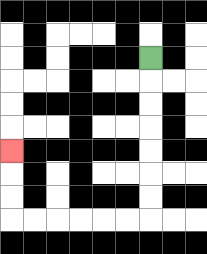{'start': '[6, 2]', 'end': '[0, 6]', 'path_directions': 'D,D,D,D,D,D,D,L,L,L,L,L,L,U,U,U', 'path_coordinates': '[[6, 2], [6, 3], [6, 4], [6, 5], [6, 6], [6, 7], [6, 8], [6, 9], [5, 9], [4, 9], [3, 9], [2, 9], [1, 9], [0, 9], [0, 8], [0, 7], [0, 6]]'}